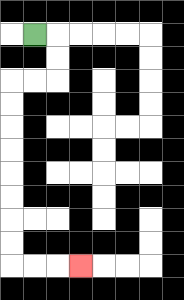{'start': '[1, 1]', 'end': '[3, 11]', 'path_directions': 'R,D,D,L,L,D,D,D,D,D,D,D,D,R,R,R', 'path_coordinates': '[[1, 1], [2, 1], [2, 2], [2, 3], [1, 3], [0, 3], [0, 4], [0, 5], [0, 6], [0, 7], [0, 8], [0, 9], [0, 10], [0, 11], [1, 11], [2, 11], [3, 11]]'}